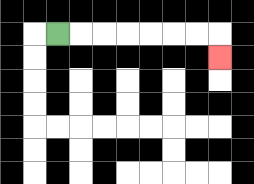{'start': '[2, 1]', 'end': '[9, 2]', 'path_directions': 'R,R,R,R,R,R,R,D', 'path_coordinates': '[[2, 1], [3, 1], [4, 1], [5, 1], [6, 1], [7, 1], [8, 1], [9, 1], [9, 2]]'}